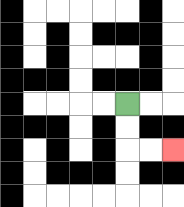{'start': '[5, 4]', 'end': '[7, 6]', 'path_directions': 'D,D,R,R', 'path_coordinates': '[[5, 4], [5, 5], [5, 6], [6, 6], [7, 6]]'}